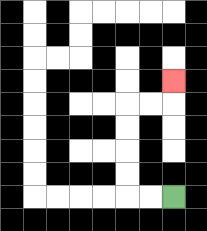{'start': '[7, 8]', 'end': '[7, 3]', 'path_directions': 'L,L,U,U,U,U,R,R,U', 'path_coordinates': '[[7, 8], [6, 8], [5, 8], [5, 7], [5, 6], [5, 5], [5, 4], [6, 4], [7, 4], [7, 3]]'}